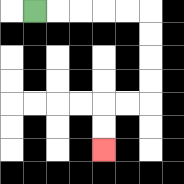{'start': '[1, 0]', 'end': '[4, 6]', 'path_directions': 'R,R,R,R,R,D,D,D,D,L,L,D,D', 'path_coordinates': '[[1, 0], [2, 0], [3, 0], [4, 0], [5, 0], [6, 0], [6, 1], [6, 2], [6, 3], [6, 4], [5, 4], [4, 4], [4, 5], [4, 6]]'}